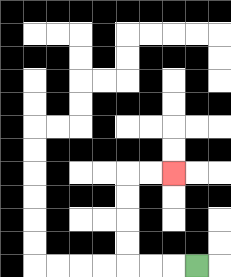{'start': '[8, 11]', 'end': '[7, 7]', 'path_directions': 'L,L,L,U,U,U,U,R,R', 'path_coordinates': '[[8, 11], [7, 11], [6, 11], [5, 11], [5, 10], [5, 9], [5, 8], [5, 7], [6, 7], [7, 7]]'}